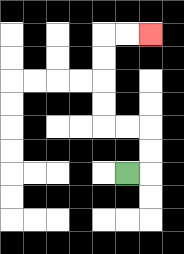{'start': '[5, 7]', 'end': '[6, 1]', 'path_directions': 'R,U,U,L,L,U,U,U,U,R,R', 'path_coordinates': '[[5, 7], [6, 7], [6, 6], [6, 5], [5, 5], [4, 5], [4, 4], [4, 3], [4, 2], [4, 1], [5, 1], [6, 1]]'}